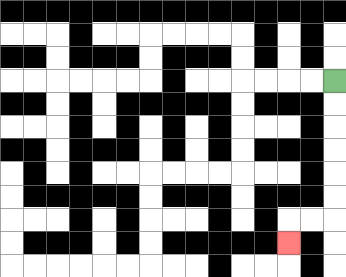{'start': '[14, 3]', 'end': '[12, 10]', 'path_directions': 'D,D,D,D,D,D,L,L,D', 'path_coordinates': '[[14, 3], [14, 4], [14, 5], [14, 6], [14, 7], [14, 8], [14, 9], [13, 9], [12, 9], [12, 10]]'}